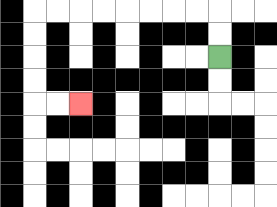{'start': '[9, 2]', 'end': '[3, 4]', 'path_directions': 'U,U,L,L,L,L,L,L,L,L,D,D,D,D,R,R', 'path_coordinates': '[[9, 2], [9, 1], [9, 0], [8, 0], [7, 0], [6, 0], [5, 0], [4, 0], [3, 0], [2, 0], [1, 0], [1, 1], [1, 2], [1, 3], [1, 4], [2, 4], [3, 4]]'}